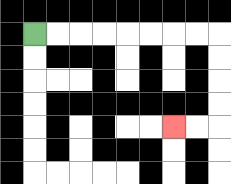{'start': '[1, 1]', 'end': '[7, 5]', 'path_directions': 'R,R,R,R,R,R,R,R,D,D,D,D,L,L', 'path_coordinates': '[[1, 1], [2, 1], [3, 1], [4, 1], [5, 1], [6, 1], [7, 1], [8, 1], [9, 1], [9, 2], [9, 3], [9, 4], [9, 5], [8, 5], [7, 5]]'}